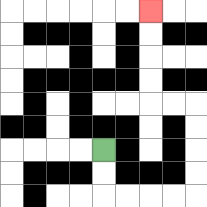{'start': '[4, 6]', 'end': '[6, 0]', 'path_directions': 'D,D,R,R,R,R,U,U,U,U,L,L,U,U,U,U', 'path_coordinates': '[[4, 6], [4, 7], [4, 8], [5, 8], [6, 8], [7, 8], [8, 8], [8, 7], [8, 6], [8, 5], [8, 4], [7, 4], [6, 4], [6, 3], [6, 2], [6, 1], [6, 0]]'}